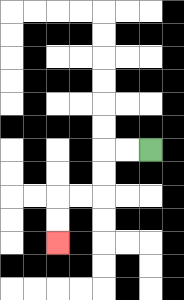{'start': '[6, 6]', 'end': '[2, 10]', 'path_directions': 'L,L,D,D,L,L,D,D', 'path_coordinates': '[[6, 6], [5, 6], [4, 6], [4, 7], [4, 8], [3, 8], [2, 8], [2, 9], [2, 10]]'}